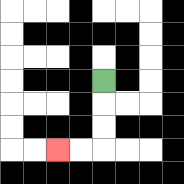{'start': '[4, 3]', 'end': '[2, 6]', 'path_directions': 'D,D,D,L,L', 'path_coordinates': '[[4, 3], [4, 4], [4, 5], [4, 6], [3, 6], [2, 6]]'}